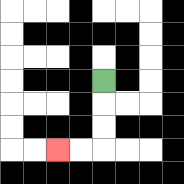{'start': '[4, 3]', 'end': '[2, 6]', 'path_directions': 'D,D,D,L,L', 'path_coordinates': '[[4, 3], [4, 4], [4, 5], [4, 6], [3, 6], [2, 6]]'}